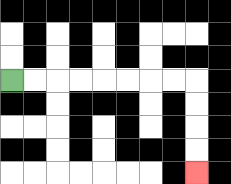{'start': '[0, 3]', 'end': '[8, 7]', 'path_directions': 'R,R,R,R,R,R,R,R,D,D,D,D', 'path_coordinates': '[[0, 3], [1, 3], [2, 3], [3, 3], [4, 3], [5, 3], [6, 3], [7, 3], [8, 3], [8, 4], [8, 5], [8, 6], [8, 7]]'}